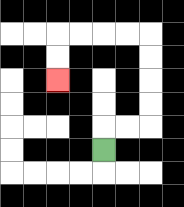{'start': '[4, 6]', 'end': '[2, 3]', 'path_directions': 'U,R,R,U,U,U,U,L,L,L,L,D,D', 'path_coordinates': '[[4, 6], [4, 5], [5, 5], [6, 5], [6, 4], [6, 3], [6, 2], [6, 1], [5, 1], [4, 1], [3, 1], [2, 1], [2, 2], [2, 3]]'}